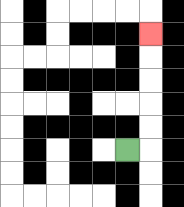{'start': '[5, 6]', 'end': '[6, 1]', 'path_directions': 'R,U,U,U,U,U', 'path_coordinates': '[[5, 6], [6, 6], [6, 5], [6, 4], [6, 3], [6, 2], [6, 1]]'}